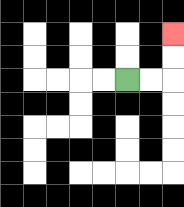{'start': '[5, 3]', 'end': '[7, 1]', 'path_directions': 'R,R,U,U', 'path_coordinates': '[[5, 3], [6, 3], [7, 3], [7, 2], [7, 1]]'}